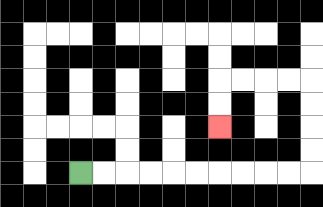{'start': '[3, 7]', 'end': '[9, 5]', 'path_directions': 'R,R,R,R,R,R,R,R,R,R,U,U,U,U,L,L,L,L,D,D', 'path_coordinates': '[[3, 7], [4, 7], [5, 7], [6, 7], [7, 7], [8, 7], [9, 7], [10, 7], [11, 7], [12, 7], [13, 7], [13, 6], [13, 5], [13, 4], [13, 3], [12, 3], [11, 3], [10, 3], [9, 3], [9, 4], [9, 5]]'}